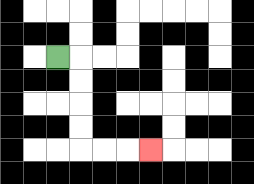{'start': '[2, 2]', 'end': '[6, 6]', 'path_directions': 'R,D,D,D,D,R,R,R', 'path_coordinates': '[[2, 2], [3, 2], [3, 3], [3, 4], [3, 5], [3, 6], [4, 6], [5, 6], [6, 6]]'}